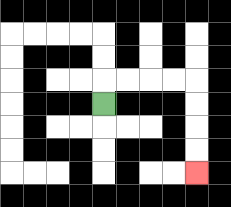{'start': '[4, 4]', 'end': '[8, 7]', 'path_directions': 'U,R,R,R,R,D,D,D,D', 'path_coordinates': '[[4, 4], [4, 3], [5, 3], [6, 3], [7, 3], [8, 3], [8, 4], [8, 5], [8, 6], [8, 7]]'}